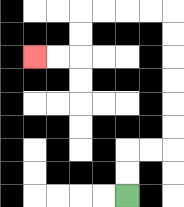{'start': '[5, 8]', 'end': '[1, 2]', 'path_directions': 'U,U,R,R,U,U,U,U,U,U,L,L,L,L,D,D,L,L', 'path_coordinates': '[[5, 8], [5, 7], [5, 6], [6, 6], [7, 6], [7, 5], [7, 4], [7, 3], [7, 2], [7, 1], [7, 0], [6, 0], [5, 0], [4, 0], [3, 0], [3, 1], [3, 2], [2, 2], [1, 2]]'}